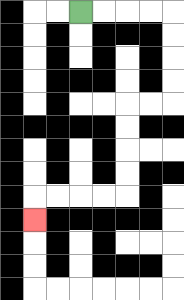{'start': '[3, 0]', 'end': '[1, 9]', 'path_directions': 'R,R,R,R,D,D,D,D,L,L,D,D,D,D,L,L,L,L,D', 'path_coordinates': '[[3, 0], [4, 0], [5, 0], [6, 0], [7, 0], [7, 1], [7, 2], [7, 3], [7, 4], [6, 4], [5, 4], [5, 5], [5, 6], [5, 7], [5, 8], [4, 8], [3, 8], [2, 8], [1, 8], [1, 9]]'}